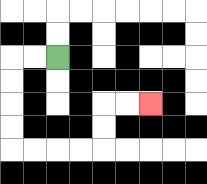{'start': '[2, 2]', 'end': '[6, 4]', 'path_directions': 'L,L,D,D,D,D,R,R,R,R,U,U,R,R', 'path_coordinates': '[[2, 2], [1, 2], [0, 2], [0, 3], [0, 4], [0, 5], [0, 6], [1, 6], [2, 6], [3, 6], [4, 6], [4, 5], [4, 4], [5, 4], [6, 4]]'}